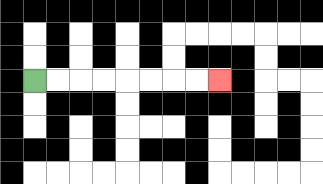{'start': '[1, 3]', 'end': '[9, 3]', 'path_directions': 'R,R,R,R,R,R,R,R', 'path_coordinates': '[[1, 3], [2, 3], [3, 3], [4, 3], [5, 3], [6, 3], [7, 3], [8, 3], [9, 3]]'}